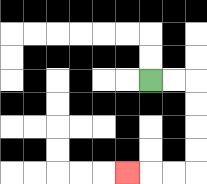{'start': '[6, 3]', 'end': '[5, 7]', 'path_directions': 'R,R,D,D,D,D,L,L,L', 'path_coordinates': '[[6, 3], [7, 3], [8, 3], [8, 4], [8, 5], [8, 6], [8, 7], [7, 7], [6, 7], [5, 7]]'}